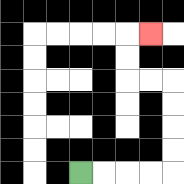{'start': '[3, 7]', 'end': '[6, 1]', 'path_directions': 'R,R,R,R,U,U,U,U,L,L,U,U,R', 'path_coordinates': '[[3, 7], [4, 7], [5, 7], [6, 7], [7, 7], [7, 6], [7, 5], [7, 4], [7, 3], [6, 3], [5, 3], [5, 2], [5, 1], [6, 1]]'}